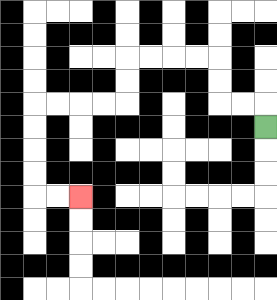{'start': '[11, 5]', 'end': '[3, 8]', 'path_directions': 'U,L,L,U,U,L,L,L,L,D,D,L,L,L,L,D,D,D,D,R,R', 'path_coordinates': '[[11, 5], [11, 4], [10, 4], [9, 4], [9, 3], [9, 2], [8, 2], [7, 2], [6, 2], [5, 2], [5, 3], [5, 4], [4, 4], [3, 4], [2, 4], [1, 4], [1, 5], [1, 6], [1, 7], [1, 8], [2, 8], [3, 8]]'}